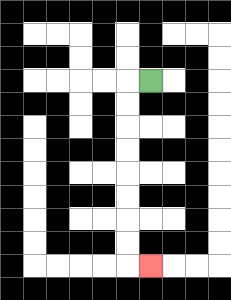{'start': '[6, 3]', 'end': '[6, 11]', 'path_directions': 'L,D,D,D,D,D,D,D,D,R', 'path_coordinates': '[[6, 3], [5, 3], [5, 4], [5, 5], [5, 6], [5, 7], [5, 8], [5, 9], [5, 10], [5, 11], [6, 11]]'}